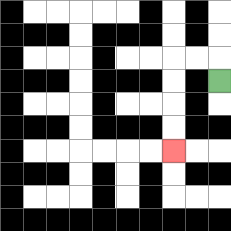{'start': '[9, 3]', 'end': '[7, 6]', 'path_directions': 'U,L,L,D,D,D,D', 'path_coordinates': '[[9, 3], [9, 2], [8, 2], [7, 2], [7, 3], [7, 4], [7, 5], [7, 6]]'}